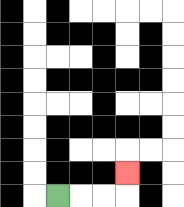{'start': '[2, 8]', 'end': '[5, 7]', 'path_directions': 'R,R,R,U', 'path_coordinates': '[[2, 8], [3, 8], [4, 8], [5, 8], [5, 7]]'}